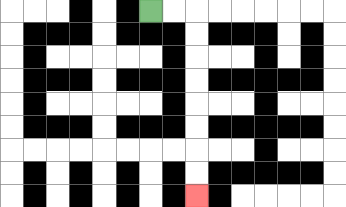{'start': '[6, 0]', 'end': '[8, 8]', 'path_directions': 'R,R,D,D,D,D,D,D,D,D', 'path_coordinates': '[[6, 0], [7, 0], [8, 0], [8, 1], [8, 2], [8, 3], [8, 4], [8, 5], [8, 6], [8, 7], [8, 8]]'}